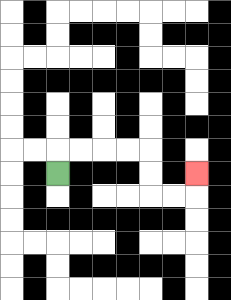{'start': '[2, 7]', 'end': '[8, 7]', 'path_directions': 'U,R,R,R,R,D,D,R,R,U', 'path_coordinates': '[[2, 7], [2, 6], [3, 6], [4, 6], [5, 6], [6, 6], [6, 7], [6, 8], [7, 8], [8, 8], [8, 7]]'}